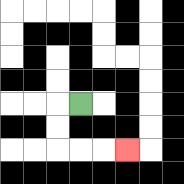{'start': '[3, 4]', 'end': '[5, 6]', 'path_directions': 'L,D,D,R,R,R', 'path_coordinates': '[[3, 4], [2, 4], [2, 5], [2, 6], [3, 6], [4, 6], [5, 6]]'}